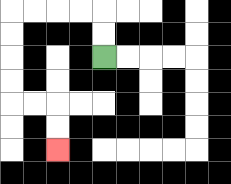{'start': '[4, 2]', 'end': '[2, 6]', 'path_directions': 'U,U,L,L,L,L,D,D,D,D,R,R,D,D', 'path_coordinates': '[[4, 2], [4, 1], [4, 0], [3, 0], [2, 0], [1, 0], [0, 0], [0, 1], [0, 2], [0, 3], [0, 4], [1, 4], [2, 4], [2, 5], [2, 6]]'}